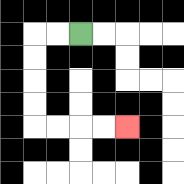{'start': '[3, 1]', 'end': '[5, 5]', 'path_directions': 'L,L,D,D,D,D,R,R,R,R', 'path_coordinates': '[[3, 1], [2, 1], [1, 1], [1, 2], [1, 3], [1, 4], [1, 5], [2, 5], [3, 5], [4, 5], [5, 5]]'}